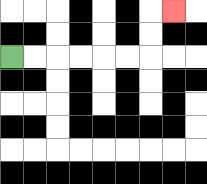{'start': '[0, 2]', 'end': '[7, 0]', 'path_directions': 'R,R,R,R,R,R,U,U,R', 'path_coordinates': '[[0, 2], [1, 2], [2, 2], [3, 2], [4, 2], [5, 2], [6, 2], [6, 1], [6, 0], [7, 0]]'}